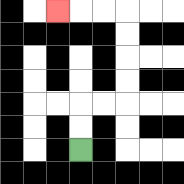{'start': '[3, 6]', 'end': '[2, 0]', 'path_directions': 'U,U,R,R,U,U,U,U,L,L,L', 'path_coordinates': '[[3, 6], [3, 5], [3, 4], [4, 4], [5, 4], [5, 3], [5, 2], [5, 1], [5, 0], [4, 0], [3, 0], [2, 0]]'}